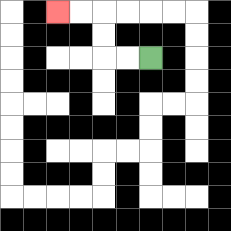{'start': '[6, 2]', 'end': '[2, 0]', 'path_directions': 'L,L,U,U,L,L', 'path_coordinates': '[[6, 2], [5, 2], [4, 2], [4, 1], [4, 0], [3, 0], [2, 0]]'}